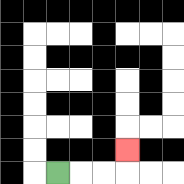{'start': '[2, 7]', 'end': '[5, 6]', 'path_directions': 'R,R,R,U', 'path_coordinates': '[[2, 7], [3, 7], [4, 7], [5, 7], [5, 6]]'}